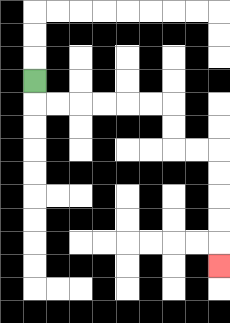{'start': '[1, 3]', 'end': '[9, 11]', 'path_directions': 'D,R,R,R,R,R,R,D,D,R,R,D,D,D,D,D', 'path_coordinates': '[[1, 3], [1, 4], [2, 4], [3, 4], [4, 4], [5, 4], [6, 4], [7, 4], [7, 5], [7, 6], [8, 6], [9, 6], [9, 7], [9, 8], [9, 9], [9, 10], [9, 11]]'}